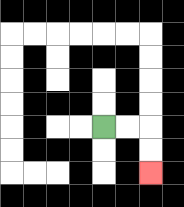{'start': '[4, 5]', 'end': '[6, 7]', 'path_directions': 'R,R,D,D', 'path_coordinates': '[[4, 5], [5, 5], [6, 5], [6, 6], [6, 7]]'}